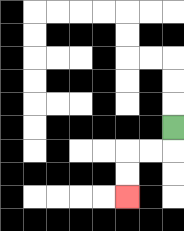{'start': '[7, 5]', 'end': '[5, 8]', 'path_directions': 'D,L,L,D,D', 'path_coordinates': '[[7, 5], [7, 6], [6, 6], [5, 6], [5, 7], [5, 8]]'}